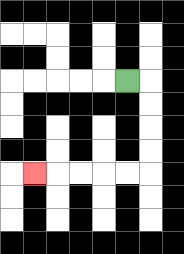{'start': '[5, 3]', 'end': '[1, 7]', 'path_directions': 'R,D,D,D,D,L,L,L,L,L', 'path_coordinates': '[[5, 3], [6, 3], [6, 4], [6, 5], [6, 6], [6, 7], [5, 7], [4, 7], [3, 7], [2, 7], [1, 7]]'}